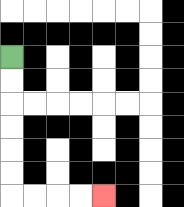{'start': '[0, 2]', 'end': '[4, 8]', 'path_directions': 'D,D,D,D,D,D,R,R,R,R', 'path_coordinates': '[[0, 2], [0, 3], [0, 4], [0, 5], [0, 6], [0, 7], [0, 8], [1, 8], [2, 8], [3, 8], [4, 8]]'}